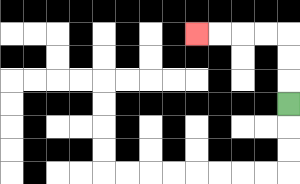{'start': '[12, 4]', 'end': '[8, 1]', 'path_directions': 'U,U,U,L,L,L,L', 'path_coordinates': '[[12, 4], [12, 3], [12, 2], [12, 1], [11, 1], [10, 1], [9, 1], [8, 1]]'}